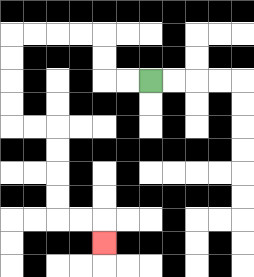{'start': '[6, 3]', 'end': '[4, 10]', 'path_directions': 'L,L,U,U,L,L,L,L,D,D,D,D,R,R,D,D,D,D,R,R,D', 'path_coordinates': '[[6, 3], [5, 3], [4, 3], [4, 2], [4, 1], [3, 1], [2, 1], [1, 1], [0, 1], [0, 2], [0, 3], [0, 4], [0, 5], [1, 5], [2, 5], [2, 6], [2, 7], [2, 8], [2, 9], [3, 9], [4, 9], [4, 10]]'}